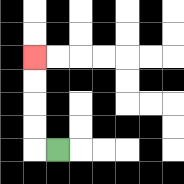{'start': '[2, 6]', 'end': '[1, 2]', 'path_directions': 'L,U,U,U,U', 'path_coordinates': '[[2, 6], [1, 6], [1, 5], [1, 4], [1, 3], [1, 2]]'}